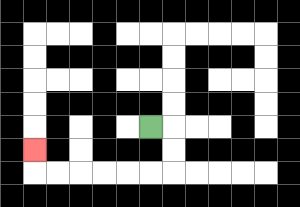{'start': '[6, 5]', 'end': '[1, 6]', 'path_directions': 'R,D,D,L,L,L,L,L,L,U', 'path_coordinates': '[[6, 5], [7, 5], [7, 6], [7, 7], [6, 7], [5, 7], [4, 7], [3, 7], [2, 7], [1, 7], [1, 6]]'}